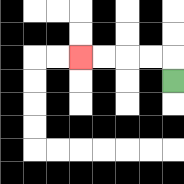{'start': '[7, 3]', 'end': '[3, 2]', 'path_directions': 'U,L,L,L,L', 'path_coordinates': '[[7, 3], [7, 2], [6, 2], [5, 2], [4, 2], [3, 2]]'}